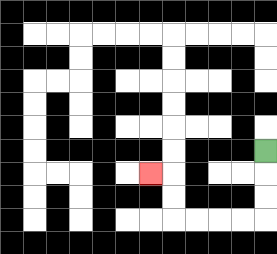{'start': '[11, 6]', 'end': '[6, 7]', 'path_directions': 'D,D,D,L,L,L,L,U,U,L', 'path_coordinates': '[[11, 6], [11, 7], [11, 8], [11, 9], [10, 9], [9, 9], [8, 9], [7, 9], [7, 8], [7, 7], [6, 7]]'}